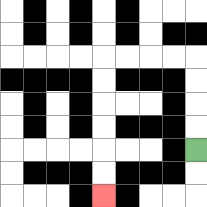{'start': '[8, 6]', 'end': '[4, 8]', 'path_directions': 'U,U,U,U,L,L,L,L,D,D,D,D,D,D', 'path_coordinates': '[[8, 6], [8, 5], [8, 4], [8, 3], [8, 2], [7, 2], [6, 2], [5, 2], [4, 2], [4, 3], [4, 4], [4, 5], [4, 6], [4, 7], [4, 8]]'}